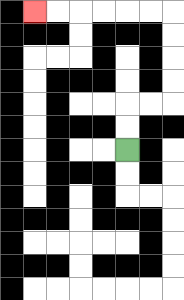{'start': '[5, 6]', 'end': '[1, 0]', 'path_directions': 'U,U,R,R,U,U,U,U,L,L,L,L,L,L', 'path_coordinates': '[[5, 6], [5, 5], [5, 4], [6, 4], [7, 4], [7, 3], [7, 2], [7, 1], [7, 0], [6, 0], [5, 0], [4, 0], [3, 0], [2, 0], [1, 0]]'}